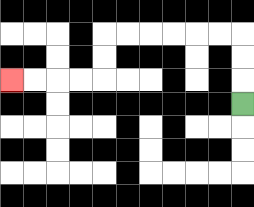{'start': '[10, 4]', 'end': '[0, 3]', 'path_directions': 'U,U,U,L,L,L,L,L,L,D,D,L,L,L,L', 'path_coordinates': '[[10, 4], [10, 3], [10, 2], [10, 1], [9, 1], [8, 1], [7, 1], [6, 1], [5, 1], [4, 1], [4, 2], [4, 3], [3, 3], [2, 3], [1, 3], [0, 3]]'}